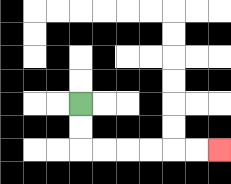{'start': '[3, 4]', 'end': '[9, 6]', 'path_directions': 'D,D,R,R,R,R,R,R', 'path_coordinates': '[[3, 4], [3, 5], [3, 6], [4, 6], [5, 6], [6, 6], [7, 6], [8, 6], [9, 6]]'}